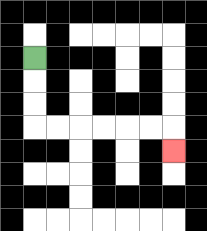{'start': '[1, 2]', 'end': '[7, 6]', 'path_directions': 'D,D,D,R,R,R,R,R,R,D', 'path_coordinates': '[[1, 2], [1, 3], [1, 4], [1, 5], [2, 5], [3, 5], [4, 5], [5, 5], [6, 5], [7, 5], [7, 6]]'}